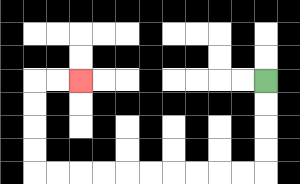{'start': '[11, 3]', 'end': '[3, 3]', 'path_directions': 'D,D,D,D,L,L,L,L,L,L,L,L,L,L,U,U,U,U,R,R', 'path_coordinates': '[[11, 3], [11, 4], [11, 5], [11, 6], [11, 7], [10, 7], [9, 7], [8, 7], [7, 7], [6, 7], [5, 7], [4, 7], [3, 7], [2, 7], [1, 7], [1, 6], [1, 5], [1, 4], [1, 3], [2, 3], [3, 3]]'}